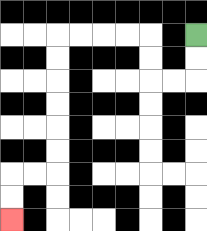{'start': '[8, 1]', 'end': '[0, 9]', 'path_directions': 'D,D,L,L,U,U,L,L,L,L,D,D,D,D,D,D,L,L,D,D', 'path_coordinates': '[[8, 1], [8, 2], [8, 3], [7, 3], [6, 3], [6, 2], [6, 1], [5, 1], [4, 1], [3, 1], [2, 1], [2, 2], [2, 3], [2, 4], [2, 5], [2, 6], [2, 7], [1, 7], [0, 7], [0, 8], [0, 9]]'}